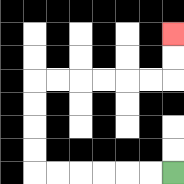{'start': '[7, 7]', 'end': '[7, 1]', 'path_directions': 'L,L,L,L,L,L,U,U,U,U,R,R,R,R,R,R,U,U', 'path_coordinates': '[[7, 7], [6, 7], [5, 7], [4, 7], [3, 7], [2, 7], [1, 7], [1, 6], [1, 5], [1, 4], [1, 3], [2, 3], [3, 3], [4, 3], [5, 3], [6, 3], [7, 3], [7, 2], [7, 1]]'}